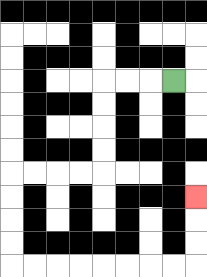{'start': '[7, 3]', 'end': '[8, 8]', 'path_directions': 'L,L,L,D,D,D,D,L,L,L,L,D,D,D,D,R,R,R,R,R,R,R,R,U,U,U', 'path_coordinates': '[[7, 3], [6, 3], [5, 3], [4, 3], [4, 4], [4, 5], [4, 6], [4, 7], [3, 7], [2, 7], [1, 7], [0, 7], [0, 8], [0, 9], [0, 10], [0, 11], [1, 11], [2, 11], [3, 11], [4, 11], [5, 11], [6, 11], [7, 11], [8, 11], [8, 10], [8, 9], [8, 8]]'}